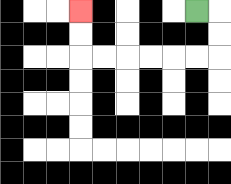{'start': '[8, 0]', 'end': '[3, 0]', 'path_directions': 'R,D,D,L,L,L,L,L,L,U,U', 'path_coordinates': '[[8, 0], [9, 0], [9, 1], [9, 2], [8, 2], [7, 2], [6, 2], [5, 2], [4, 2], [3, 2], [3, 1], [3, 0]]'}